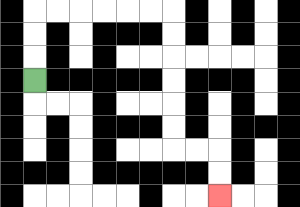{'start': '[1, 3]', 'end': '[9, 8]', 'path_directions': 'U,U,U,R,R,R,R,R,R,D,D,D,D,D,D,R,R,D,D', 'path_coordinates': '[[1, 3], [1, 2], [1, 1], [1, 0], [2, 0], [3, 0], [4, 0], [5, 0], [6, 0], [7, 0], [7, 1], [7, 2], [7, 3], [7, 4], [7, 5], [7, 6], [8, 6], [9, 6], [9, 7], [9, 8]]'}